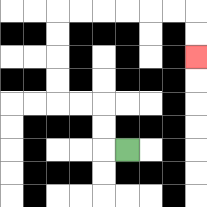{'start': '[5, 6]', 'end': '[8, 2]', 'path_directions': 'L,U,U,L,L,U,U,U,U,R,R,R,R,R,R,D,D', 'path_coordinates': '[[5, 6], [4, 6], [4, 5], [4, 4], [3, 4], [2, 4], [2, 3], [2, 2], [2, 1], [2, 0], [3, 0], [4, 0], [5, 0], [6, 0], [7, 0], [8, 0], [8, 1], [8, 2]]'}